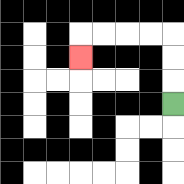{'start': '[7, 4]', 'end': '[3, 2]', 'path_directions': 'U,U,U,L,L,L,L,D', 'path_coordinates': '[[7, 4], [7, 3], [7, 2], [7, 1], [6, 1], [5, 1], [4, 1], [3, 1], [3, 2]]'}